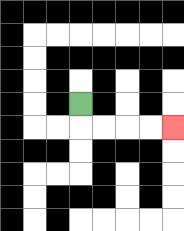{'start': '[3, 4]', 'end': '[7, 5]', 'path_directions': 'D,R,R,R,R', 'path_coordinates': '[[3, 4], [3, 5], [4, 5], [5, 5], [6, 5], [7, 5]]'}